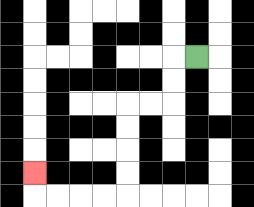{'start': '[8, 2]', 'end': '[1, 7]', 'path_directions': 'L,D,D,L,L,D,D,D,D,L,L,L,L,U', 'path_coordinates': '[[8, 2], [7, 2], [7, 3], [7, 4], [6, 4], [5, 4], [5, 5], [5, 6], [5, 7], [5, 8], [4, 8], [3, 8], [2, 8], [1, 8], [1, 7]]'}